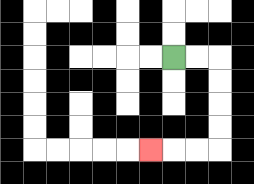{'start': '[7, 2]', 'end': '[6, 6]', 'path_directions': 'R,R,D,D,D,D,L,L,L', 'path_coordinates': '[[7, 2], [8, 2], [9, 2], [9, 3], [9, 4], [9, 5], [9, 6], [8, 6], [7, 6], [6, 6]]'}